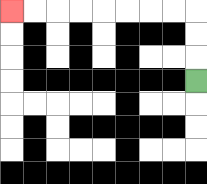{'start': '[8, 3]', 'end': '[0, 0]', 'path_directions': 'U,U,U,L,L,L,L,L,L,L,L', 'path_coordinates': '[[8, 3], [8, 2], [8, 1], [8, 0], [7, 0], [6, 0], [5, 0], [4, 0], [3, 0], [2, 0], [1, 0], [0, 0]]'}